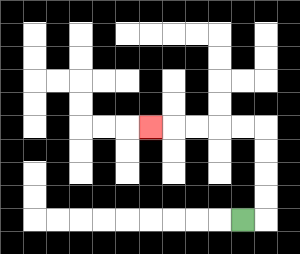{'start': '[10, 9]', 'end': '[6, 5]', 'path_directions': 'R,U,U,U,U,L,L,L,L,L', 'path_coordinates': '[[10, 9], [11, 9], [11, 8], [11, 7], [11, 6], [11, 5], [10, 5], [9, 5], [8, 5], [7, 5], [6, 5]]'}